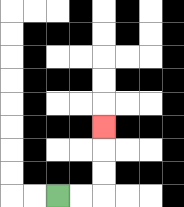{'start': '[2, 8]', 'end': '[4, 5]', 'path_directions': 'R,R,U,U,U', 'path_coordinates': '[[2, 8], [3, 8], [4, 8], [4, 7], [4, 6], [4, 5]]'}